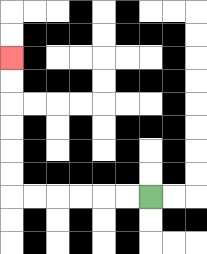{'start': '[6, 8]', 'end': '[0, 2]', 'path_directions': 'L,L,L,L,L,L,U,U,U,U,U,U', 'path_coordinates': '[[6, 8], [5, 8], [4, 8], [3, 8], [2, 8], [1, 8], [0, 8], [0, 7], [0, 6], [0, 5], [0, 4], [0, 3], [0, 2]]'}